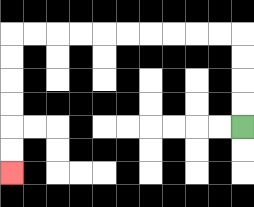{'start': '[10, 5]', 'end': '[0, 7]', 'path_directions': 'U,U,U,U,L,L,L,L,L,L,L,L,L,L,D,D,D,D,D,D', 'path_coordinates': '[[10, 5], [10, 4], [10, 3], [10, 2], [10, 1], [9, 1], [8, 1], [7, 1], [6, 1], [5, 1], [4, 1], [3, 1], [2, 1], [1, 1], [0, 1], [0, 2], [0, 3], [0, 4], [0, 5], [0, 6], [0, 7]]'}